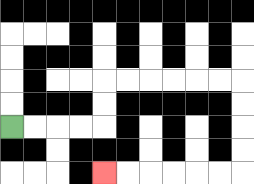{'start': '[0, 5]', 'end': '[4, 7]', 'path_directions': 'R,R,R,R,U,U,R,R,R,R,R,R,D,D,D,D,L,L,L,L,L,L', 'path_coordinates': '[[0, 5], [1, 5], [2, 5], [3, 5], [4, 5], [4, 4], [4, 3], [5, 3], [6, 3], [7, 3], [8, 3], [9, 3], [10, 3], [10, 4], [10, 5], [10, 6], [10, 7], [9, 7], [8, 7], [7, 7], [6, 7], [5, 7], [4, 7]]'}